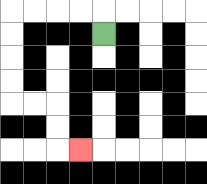{'start': '[4, 1]', 'end': '[3, 6]', 'path_directions': 'U,L,L,L,L,D,D,D,D,R,R,D,D,R', 'path_coordinates': '[[4, 1], [4, 0], [3, 0], [2, 0], [1, 0], [0, 0], [0, 1], [0, 2], [0, 3], [0, 4], [1, 4], [2, 4], [2, 5], [2, 6], [3, 6]]'}